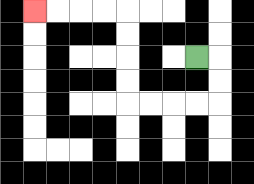{'start': '[8, 2]', 'end': '[1, 0]', 'path_directions': 'R,D,D,L,L,L,L,U,U,U,U,L,L,L,L', 'path_coordinates': '[[8, 2], [9, 2], [9, 3], [9, 4], [8, 4], [7, 4], [6, 4], [5, 4], [5, 3], [5, 2], [5, 1], [5, 0], [4, 0], [3, 0], [2, 0], [1, 0]]'}